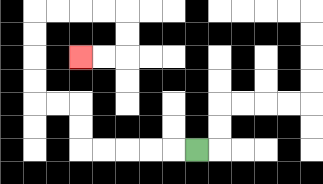{'start': '[8, 6]', 'end': '[3, 2]', 'path_directions': 'L,L,L,L,L,U,U,L,L,U,U,U,U,R,R,R,R,D,D,L,L', 'path_coordinates': '[[8, 6], [7, 6], [6, 6], [5, 6], [4, 6], [3, 6], [3, 5], [3, 4], [2, 4], [1, 4], [1, 3], [1, 2], [1, 1], [1, 0], [2, 0], [3, 0], [4, 0], [5, 0], [5, 1], [5, 2], [4, 2], [3, 2]]'}